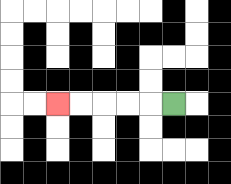{'start': '[7, 4]', 'end': '[2, 4]', 'path_directions': 'L,L,L,L,L', 'path_coordinates': '[[7, 4], [6, 4], [5, 4], [4, 4], [3, 4], [2, 4]]'}